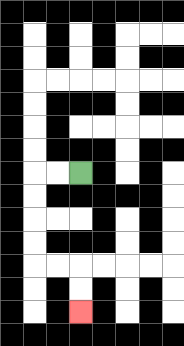{'start': '[3, 7]', 'end': '[3, 13]', 'path_directions': 'L,L,D,D,D,D,R,R,D,D', 'path_coordinates': '[[3, 7], [2, 7], [1, 7], [1, 8], [1, 9], [1, 10], [1, 11], [2, 11], [3, 11], [3, 12], [3, 13]]'}